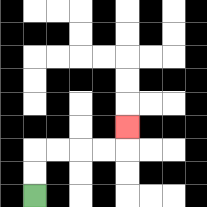{'start': '[1, 8]', 'end': '[5, 5]', 'path_directions': 'U,U,R,R,R,R,U', 'path_coordinates': '[[1, 8], [1, 7], [1, 6], [2, 6], [3, 6], [4, 6], [5, 6], [5, 5]]'}